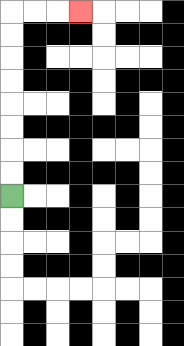{'start': '[0, 8]', 'end': '[3, 0]', 'path_directions': 'U,U,U,U,U,U,U,U,R,R,R', 'path_coordinates': '[[0, 8], [0, 7], [0, 6], [0, 5], [0, 4], [0, 3], [0, 2], [0, 1], [0, 0], [1, 0], [2, 0], [3, 0]]'}